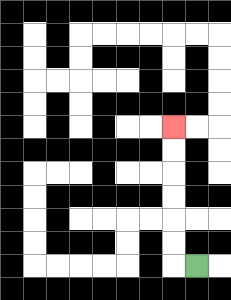{'start': '[8, 11]', 'end': '[7, 5]', 'path_directions': 'L,U,U,U,U,U,U', 'path_coordinates': '[[8, 11], [7, 11], [7, 10], [7, 9], [7, 8], [7, 7], [7, 6], [7, 5]]'}